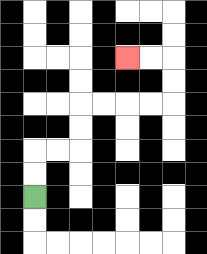{'start': '[1, 8]', 'end': '[5, 2]', 'path_directions': 'U,U,R,R,U,U,R,R,R,R,U,U,L,L', 'path_coordinates': '[[1, 8], [1, 7], [1, 6], [2, 6], [3, 6], [3, 5], [3, 4], [4, 4], [5, 4], [6, 4], [7, 4], [7, 3], [7, 2], [6, 2], [5, 2]]'}